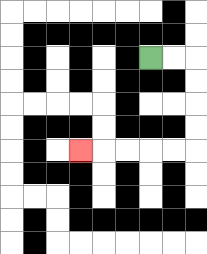{'start': '[6, 2]', 'end': '[3, 6]', 'path_directions': 'R,R,D,D,D,D,L,L,L,L,L', 'path_coordinates': '[[6, 2], [7, 2], [8, 2], [8, 3], [8, 4], [8, 5], [8, 6], [7, 6], [6, 6], [5, 6], [4, 6], [3, 6]]'}